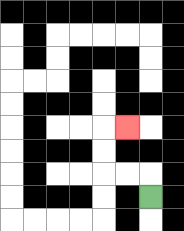{'start': '[6, 8]', 'end': '[5, 5]', 'path_directions': 'U,L,L,U,U,R', 'path_coordinates': '[[6, 8], [6, 7], [5, 7], [4, 7], [4, 6], [4, 5], [5, 5]]'}